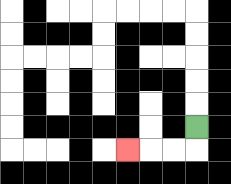{'start': '[8, 5]', 'end': '[5, 6]', 'path_directions': 'D,L,L,L', 'path_coordinates': '[[8, 5], [8, 6], [7, 6], [6, 6], [5, 6]]'}